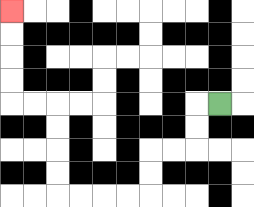{'start': '[9, 4]', 'end': '[0, 0]', 'path_directions': 'L,D,D,L,L,D,D,L,L,L,L,U,U,U,U,L,L,U,U,U,U', 'path_coordinates': '[[9, 4], [8, 4], [8, 5], [8, 6], [7, 6], [6, 6], [6, 7], [6, 8], [5, 8], [4, 8], [3, 8], [2, 8], [2, 7], [2, 6], [2, 5], [2, 4], [1, 4], [0, 4], [0, 3], [0, 2], [0, 1], [0, 0]]'}